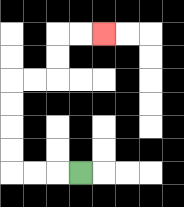{'start': '[3, 7]', 'end': '[4, 1]', 'path_directions': 'L,L,L,U,U,U,U,R,R,U,U,R,R', 'path_coordinates': '[[3, 7], [2, 7], [1, 7], [0, 7], [0, 6], [0, 5], [0, 4], [0, 3], [1, 3], [2, 3], [2, 2], [2, 1], [3, 1], [4, 1]]'}